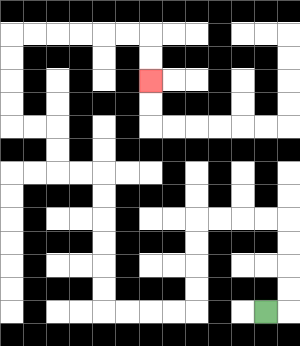{'start': '[11, 13]', 'end': '[6, 3]', 'path_directions': 'R,U,U,U,U,L,L,L,L,D,D,D,D,L,L,L,L,U,U,U,U,U,U,L,L,U,U,L,L,U,U,U,U,R,R,R,R,R,R,D,D', 'path_coordinates': '[[11, 13], [12, 13], [12, 12], [12, 11], [12, 10], [12, 9], [11, 9], [10, 9], [9, 9], [8, 9], [8, 10], [8, 11], [8, 12], [8, 13], [7, 13], [6, 13], [5, 13], [4, 13], [4, 12], [4, 11], [4, 10], [4, 9], [4, 8], [4, 7], [3, 7], [2, 7], [2, 6], [2, 5], [1, 5], [0, 5], [0, 4], [0, 3], [0, 2], [0, 1], [1, 1], [2, 1], [3, 1], [4, 1], [5, 1], [6, 1], [6, 2], [6, 3]]'}